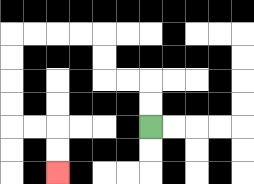{'start': '[6, 5]', 'end': '[2, 7]', 'path_directions': 'U,U,L,L,U,U,L,L,L,L,D,D,D,D,R,R,D,D', 'path_coordinates': '[[6, 5], [6, 4], [6, 3], [5, 3], [4, 3], [4, 2], [4, 1], [3, 1], [2, 1], [1, 1], [0, 1], [0, 2], [0, 3], [0, 4], [0, 5], [1, 5], [2, 5], [2, 6], [2, 7]]'}